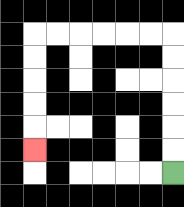{'start': '[7, 7]', 'end': '[1, 6]', 'path_directions': 'U,U,U,U,U,U,L,L,L,L,L,L,D,D,D,D,D', 'path_coordinates': '[[7, 7], [7, 6], [7, 5], [7, 4], [7, 3], [7, 2], [7, 1], [6, 1], [5, 1], [4, 1], [3, 1], [2, 1], [1, 1], [1, 2], [1, 3], [1, 4], [1, 5], [1, 6]]'}